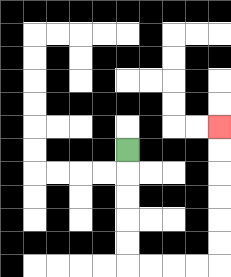{'start': '[5, 6]', 'end': '[9, 5]', 'path_directions': 'D,D,D,D,D,R,R,R,R,U,U,U,U,U,U', 'path_coordinates': '[[5, 6], [5, 7], [5, 8], [5, 9], [5, 10], [5, 11], [6, 11], [7, 11], [8, 11], [9, 11], [9, 10], [9, 9], [9, 8], [9, 7], [9, 6], [9, 5]]'}